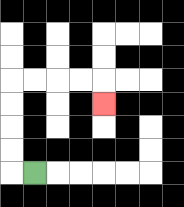{'start': '[1, 7]', 'end': '[4, 4]', 'path_directions': 'L,U,U,U,U,R,R,R,R,D', 'path_coordinates': '[[1, 7], [0, 7], [0, 6], [0, 5], [0, 4], [0, 3], [1, 3], [2, 3], [3, 3], [4, 3], [4, 4]]'}